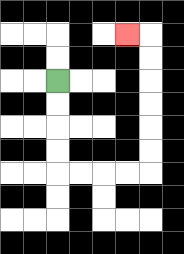{'start': '[2, 3]', 'end': '[5, 1]', 'path_directions': 'D,D,D,D,R,R,R,R,U,U,U,U,U,U,L', 'path_coordinates': '[[2, 3], [2, 4], [2, 5], [2, 6], [2, 7], [3, 7], [4, 7], [5, 7], [6, 7], [6, 6], [6, 5], [6, 4], [6, 3], [6, 2], [6, 1], [5, 1]]'}